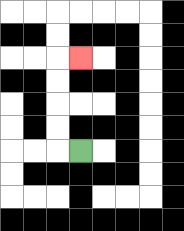{'start': '[3, 6]', 'end': '[3, 2]', 'path_directions': 'L,U,U,U,U,R', 'path_coordinates': '[[3, 6], [2, 6], [2, 5], [2, 4], [2, 3], [2, 2], [3, 2]]'}